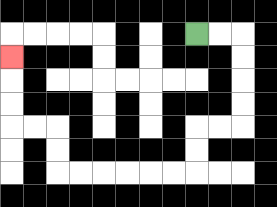{'start': '[8, 1]', 'end': '[0, 2]', 'path_directions': 'R,R,D,D,D,D,L,L,D,D,L,L,L,L,L,L,U,U,L,L,U,U,U', 'path_coordinates': '[[8, 1], [9, 1], [10, 1], [10, 2], [10, 3], [10, 4], [10, 5], [9, 5], [8, 5], [8, 6], [8, 7], [7, 7], [6, 7], [5, 7], [4, 7], [3, 7], [2, 7], [2, 6], [2, 5], [1, 5], [0, 5], [0, 4], [0, 3], [0, 2]]'}